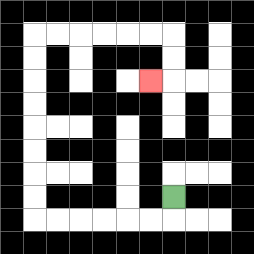{'start': '[7, 8]', 'end': '[6, 3]', 'path_directions': 'D,L,L,L,L,L,L,U,U,U,U,U,U,U,U,R,R,R,R,R,R,D,D,L', 'path_coordinates': '[[7, 8], [7, 9], [6, 9], [5, 9], [4, 9], [3, 9], [2, 9], [1, 9], [1, 8], [1, 7], [1, 6], [1, 5], [1, 4], [1, 3], [1, 2], [1, 1], [2, 1], [3, 1], [4, 1], [5, 1], [6, 1], [7, 1], [7, 2], [7, 3], [6, 3]]'}